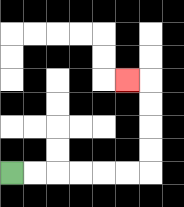{'start': '[0, 7]', 'end': '[5, 3]', 'path_directions': 'R,R,R,R,R,R,U,U,U,U,L', 'path_coordinates': '[[0, 7], [1, 7], [2, 7], [3, 7], [4, 7], [5, 7], [6, 7], [6, 6], [6, 5], [6, 4], [6, 3], [5, 3]]'}